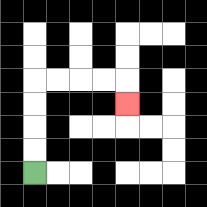{'start': '[1, 7]', 'end': '[5, 4]', 'path_directions': 'U,U,U,U,R,R,R,R,D', 'path_coordinates': '[[1, 7], [1, 6], [1, 5], [1, 4], [1, 3], [2, 3], [3, 3], [4, 3], [5, 3], [5, 4]]'}